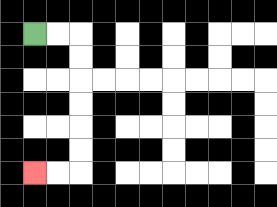{'start': '[1, 1]', 'end': '[1, 7]', 'path_directions': 'R,R,D,D,D,D,D,D,L,L', 'path_coordinates': '[[1, 1], [2, 1], [3, 1], [3, 2], [3, 3], [3, 4], [3, 5], [3, 6], [3, 7], [2, 7], [1, 7]]'}